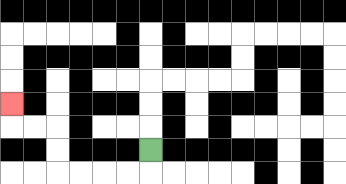{'start': '[6, 6]', 'end': '[0, 4]', 'path_directions': 'D,L,L,L,L,U,U,L,L,U', 'path_coordinates': '[[6, 6], [6, 7], [5, 7], [4, 7], [3, 7], [2, 7], [2, 6], [2, 5], [1, 5], [0, 5], [0, 4]]'}